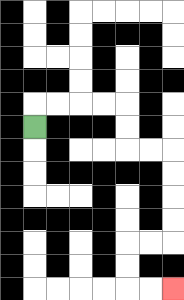{'start': '[1, 5]', 'end': '[7, 12]', 'path_directions': 'U,R,R,R,R,D,D,R,R,D,D,D,D,L,L,D,D,R,R', 'path_coordinates': '[[1, 5], [1, 4], [2, 4], [3, 4], [4, 4], [5, 4], [5, 5], [5, 6], [6, 6], [7, 6], [7, 7], [7, 8], [7, 9], [7, 10], [6, 10], [5, 10], [5, 11], [5, 12], [6, 12], [7, 12]]'}